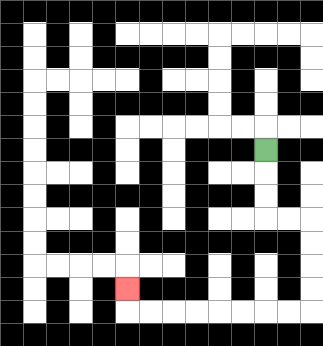{'start': '[11, 6]', 'end': '[5, 12]', 'path_directions': 'D,D,D,R,R,D,D,D,D,L,L,L,L,L,L,L,L,U', 'path_coordinates': '[[11, 6], [11, 7], [11, 8], [11, 9], [12, 9], [13, 9], [13, 10], [13, 11], [13, 12], [13, 13], [12, 13], [11, 13], [10, 13], [9, 13], [8, 13], [7, 13], [6, 13], [5, 13], [5, 12]]'}